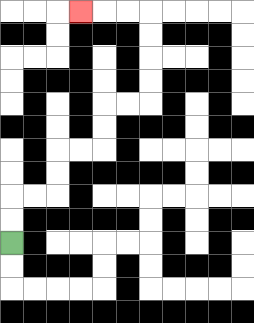{'start': '[0, 10]', 'end': '[3, 0]', 'path_directions': 'U,U,R,R,U,U,R,R,U,U,R,R,U,U,U,U,L,L,L', 'path_coordinates': '[[0, 10], [0, 9], [0, 8], [1, 8], [2, 8], [2, 7], [2, 6], [3, 6], [4, 6], [4, 5], [4, 4], [5, 4], [6, 4], [6, 3], [6, 2], [6, 1], [6, 0], [5, 0], [4, 0], [3, 0]]'}